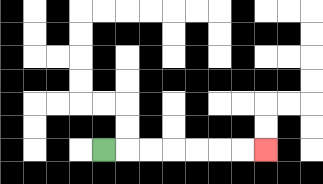{'start': '[4, 6]', 'end': '[11, 6]', 'path_directions': 'R,R,R,R,R,R,R', 'path_coordinates': '[[4, 6], [5, 6], [6, 6], [7, 6], [8, 6], [9, 6], [10, 6], [11, 6]]'}